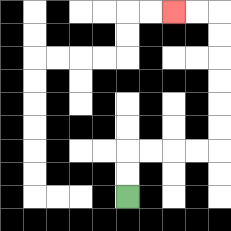{'start': '[5, 8]', 'end': '[7, 0]', 'path_directions': 'U,U,R,R,R,R,U,U,U,U,U,U,L,L', 'path_coordinates': '[[5, 8], [5, 7], [5, 6], [6, 6], [7, 6], [8, 6], [9, 6], [9, 5], [9, 4], [9, 3], [9, 2], [9, 1], [9, 0], [8, 0], [7, 0]]'}